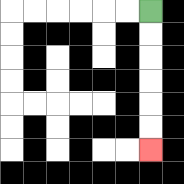{'start': '[6, 0]', 'end': '[6, 6]', 'path_directions': 'D,D,D,D,D,D', 'path_coordinates': '[[6, 0], [6, 1], [6, 2], [6, 3], [6, 4], [6, 5], [6, 6]]'}